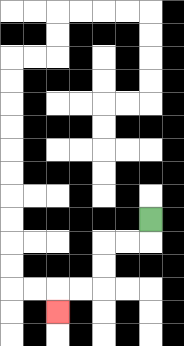{'start': '[6, 9]', 'end': '[2, 13]', 'path_directions': 'D,L,L,D,D,L,L,D', 'path_coordinates': '[[6, 9], [6, 10], [5, 10], [4, 10], [4, 11], [4, 12], [3, 12], [2, 12], [2, 13]]'}